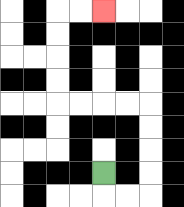{'start': '[4, 7]', 'end': '[4, 0]', 'path_directions': 'D,R,R,U,U,U,U,L,L,L,L,U,U,U,U,R,R', 'path_coordinates': '[[4, 7], [4, 8], [5, 8], [6, 8], [6, 7], [6, 6], [6, 5], [6, 4], [5, 4], [4, 4], [3, 4], [2, 4], [2, 3], [2, 2], [2, 1], [2, 0], [3, 0], [4, 0]]'}